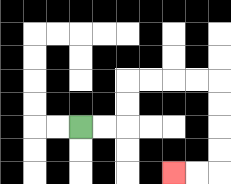{'start': '[3, 5]', 'end': '[7, 7]', 'path_directions': 'R,R,U,U,R,R,R,R,D,D,D,D,L,L', 'path_coordinates': '[[3, 5], [4, 5], [5, 5], [5, 4], [5, 3], [6, 3], [7, 3], [8, 3], [9, 3], [9, 4], [9, 5], [9, 6], [9, 7], [8, 7], [7, 7]]'}